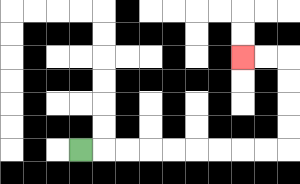{'start': '[3, 6]', 'end': '[10, 2]', 'path_directions': 'R,R,R,R,R,R,R,R,R,U,U,U,U,L,L', 'path_coordinates': '[[3, 6], [4, 6], [5, 6], [6, 6], [7, 6], [8, 6], [9, 6], [10, 6], [11, 6], [12, 6], [12, 5], [12, 4], [12, 3], [12, 2], [11, 2], [10, 2]]'}